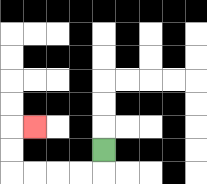{'start': '[4, 6]', 'end': '[1, 5]', 'path_directions': 'D,L,L,L,L,U,U,R', 'path_coordinates': '[[4, 6], [4, 7], [3, 7], [2, 7], [1, 7], [0, 7], [0, 6], [0, 5], [1, 5]]'}